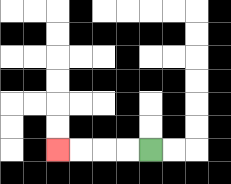{'start': '[6, 6]', 'end': '[2, 6]', 'path_directions': 'L,L,L,L', 'path_coordinates': '[[6, 6], [5, 6], [4, 6], [3, 6], [2, 6]]'}